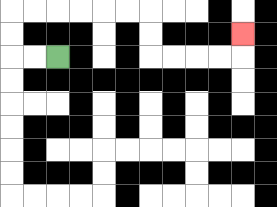{'start': '[2, 2]', 'end': '[10, 1]', 'path_directions': 'L,L,U,U,R,R,R,R,R,R,D,D,R,R,R,R,U', 'path_coordinates': '[[2, 2], [1, 2], [0, 2], [0, 1], [0, 0], [1, 0], [2, 0], [3, 0], [4, 0], [5, 0], [6, 0], [6, 1], [6, 2], [7, 2], [8, 2], [9, 2], [10, 2], [10, 1]]'}